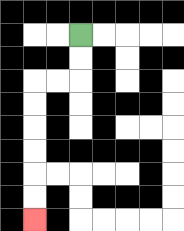{'start': '[3, 1]', 'end': '[1, 9]', 'path_directions': 'D,D,L,L,D,D,D,D,D,D', 'path_coordinates': '[[3, 1], [3, 2], [3, 3], [2, 3], [1, 3], [1, 4], [1, 5], [1, 6], [1, 7], [1, 8], [1, 9]]'}